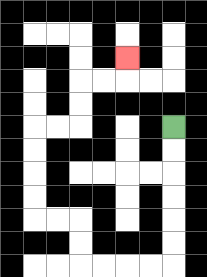{'start': '[7, 5]', 'end': '[5, 2]', 'path_directions': 'D,D,D,D,D,D,L,L,L,L,U,U,L,L,U,U,U,U,R,R,U,U,R,R,U', 'path_coordinates': '[[7, 5], [7, 6], [7, 7], [7, 8], [7, 9], [7, 10], [7, 11], [6, 11], [5, 11], [4, 11], [3, 11], [3, 10], [3, 9], [2, 9], [1, 9], [1, 8], [1, 7], [1, 6], [1, 5], [2, 5], [3, 5], [3, 4], [3, 3], [4, 3], [5, 3], [5, 2]]'}